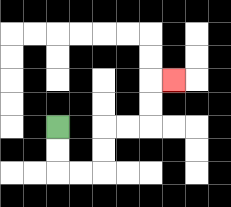{'start': '[2, 5]', 'end': '[7, 3]', 'path_directions': 'D,D,R,R,U,U,R,R,U,U,R', 'path_coordinates': '[[2, 5], [2, 6], [2, 7], [3, 7], [4, 7], [4, 6], [4, 5], [5, 5], [6, 5], [6, 4], [6, 3], [7, 3]]'}